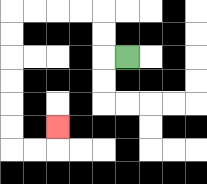{'start': '[5, 2]', 'end': '[2, 5]', 'path_directions': 'L,U,U,L,L,L,L,D,D,D,D,D,D,R,R,U', 'path_coordinates': '[[5, 2], [4, 2], [4, 1], [4, 0], [3, 0], [2, 0], [1, 0], [0, 0], [0, 1], [0, 2], [0, 3], [0, 4], [0, 5], [0, 6], [1, 6], [2, 6], [2, 5]]'}